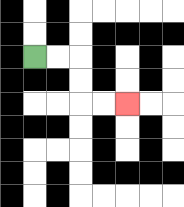{'start': '[1, 2]', 'end': '[5, 4]', 'path_directions': 'R,R,D,D,R,R', 'path_coordinates': '[[1, 2], [2, 2], [3, 2], [3, 3], [3, 4], [4, 4], [5, 4]]'}